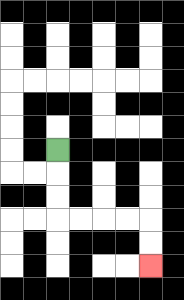{'start': '[2, 6]', 'end': '[6, 11]', 'path_directions': 'D,D,D,R,R,R,R,D,D', 'path_coordinates': '[[2, 6], [2, 7], [2, 8], [2, 9], [3, 9], [4, 9], [5, 9], [6, 9], [6, 10], [6, 11]]'}